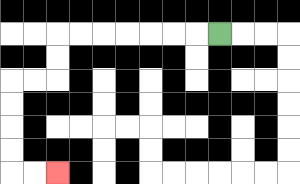{'start': '[9, 1]', 'end': '[2, 7]', 'path_directions': 'L,L,L,L,L,L,L,D,D,L,L,D,D,D,D,R,R', 'path_coordinates': '[[9, 1], [8, 1], [7, 1], [6, 1], [5, 1], [4, 1], [3, 1], [2, 1], [2, 2], [2, 3], [1, 3], [0, 3], [0, 4], [0, 5], [0, 6], [0, 7], [1, 7], [2, 7]]'}